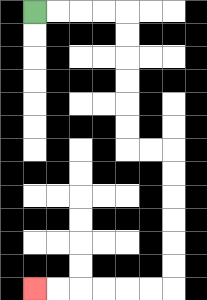{'start': '[1, 0]', 'end': '[1, 12]', 'path_directions': 'R,R,R,R,D,D,D,D,D,D,R,R,D,D,D,D,D,D,L,L,L,L,L,L', 'path_coordinates': '[[1, 0], [2, 0], [3, 0], [4, 0], [5, 0], [5, 1], [5, 2], [5, 3], [5, 4], [5, 5], [5, 6], [6, 6], [7, 6], [7, 7], [7, 8], [7, 9], [7, 10], [7, 11], [7, 12], [6, 12], [5, 12], [4, 12], [3, 12], [2, 12], [1, 12]]'}